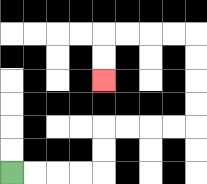{'start': '[0, 7]', 'end': '[4, 3]', 'path_directions': 'R,R,R,R,U,U,R,R,R,R,U,U,U,U,L,L,L,L,D,D', 'path_coordinates': '[[0, 7], [1, 7], [2, 7], [3, 7], [4, 7], [4, 6], [4, 5], [5, 5], [6, 5], [7, 5], [8, 5], [8, 4], [8, 3], [8, 2], [8, 1], [7, 1], [6, 1], [5, 1], [4, 1], [4, 2], [4, 3]]'}